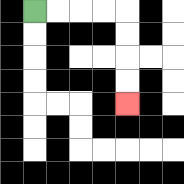{'start': '[1, 0]', 'end': '[5, 4]', 'path_directions': 'R,R,R,R,D,D,D,D', 'path_coordinates': '[[1, 0], [2, 0], [3, 0], [4, 0], [5, 0], [5, 1], [5, 2], [5, 3], [5, 4]]'}